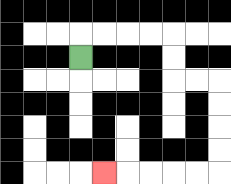{'start': '[3, 2]', 'end': '[4, 7]', 'path_directions': 'U,R,R,R,R,D,D,R,R,D,D,D,D,L,L,L,L,L', 'path_coordinates': '[[3, 2], [3, 1], [4, 1], [5, 1], [6, 1], [7, 1], [7, 2], [7, 3], [8, 3], [9, 3], [9, 4], [9, 5], [9, 6], [9, 7], [8, 7], [7, 7], [6, 7], [5, 7], [4, 7]]'}